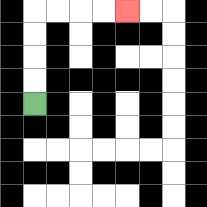{'start': '[1, 4]', 'end': '[5, 0]', 'path_directions': 'U,U,U,U,R,R,R,R', 'path_coordinates': '[[1, 4], [1, 3], [1, 2], [1, 1], [1, 0], [2, 0], [3, 0], [4, 0], [5, 0]]'}